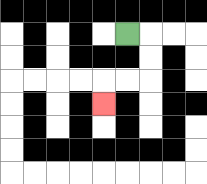{'start': '[5, 1]', 'end': '[4, 4]', 'path_directions': 'R,D,D,L,L,D', 'path_coordinates': '[[5, 1], [6, 1], [6, 2], [6, 3], [5, 3], [4, 3], [4, 4]]'}